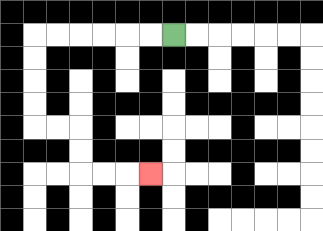{'start': '[7, 1]', 'end': '[6, 7]', 'path_directions': 'L,L,L,L,L,L,D,D,D,D,R,R,D,D,R,R,R', 'path_coordinates': '[[7, 1], [6, 1], [5, 1], [4, 1], [3, 1], [2, 1], [1, 1], [1, 2], [1, 3], [1, 4], [1, 5], [2, 5], [3, 5], [3, 6], [3, 7], [4, 7], [5, 7], [6, 7]]'}